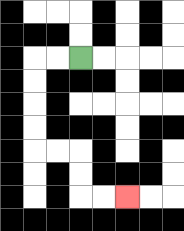{'start': '[3, 2]', 'end': '[5, 8]', 'path_directions': 'L,L,D,D,D,D,R,R,D,D,R,R', 'path_coordinates': '[[3, 2], [2, 2], [1, 2], [1, 3], [1, 4], [1, 5], [1, 6], [2, 6], [3, 6], [3, 7], [3, 8], [4, 8], [5, 8]]'}